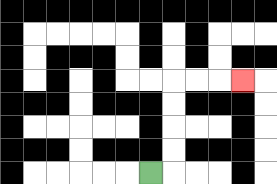{'start': '[6, 7]', 'end': '[10, 3]', 'path_directions': 'R,U,U,U,U,R,R,R', 'path_coordinates': '[[6, 7], [7, 7], [7, 6], [7, 5], [7, 4], [7, 3], [8, 3], [9, 3], [10, 3]]'}